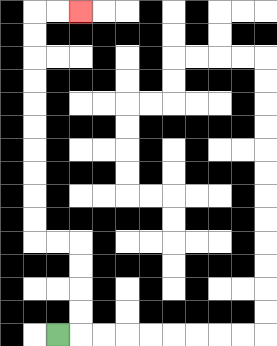{'start': '[2, 14]', 'end': '[3, 0]', 'path_directions': 'R,U,U,U,U,L,L,U,U,U,U,U,U,U,U,U,U,R,R', 'path_coordinates': '[[2, 14], [3, 14], [3, 13], [3, 12], [3, 11], [3, 10], [2, 10], [1, 10], [1, 9], [1, 8], [1, 7], [1, 6], [1, 5], [1, 4], [1, 3], [1, 2], [1, 1], [1, 0], [2, 0], [3, 0]]'}